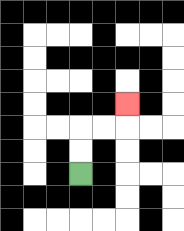{'start': '[3, 7]', 'end': '[5, 4]', 'path_directions': 'U,U,R,R,U', 'path_coordinates': '[[3, 7], [3, 6], [3, 5], [4, 5], [5, 5], [5, 4]]'}